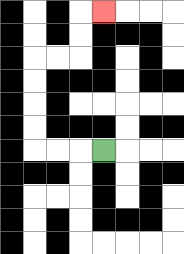{'start': '[4, 6]', 'end': '[4, 0]', 'path_directions': 'L,L,L,U,U,U,U,R,R,U,U,R', 'path_coordinates': '[[4, 6], [3, 6], [2, 6], [1, 6], [1, 5], [1, 4], [1, 3], [1, 2], [2, 2], [3, 2], [3, 1], [3, 0], [4, 0]]'}